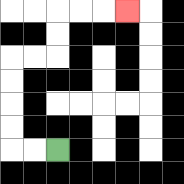{'start': '[2, 6]', 'end': '[5, 0]', 'path_directions': 'L,L,U,U,U,U,R,R,U,U,R,R,R', 'path_coordinates': '[[2, 6], [1, 6], [0, 6], [0, 5], [0, 4], [0, 3], [0, 2], [1, 2], [2, 2], [2, 1], [2, 0], [3, 0], [4, 0], [5, 0]]'}